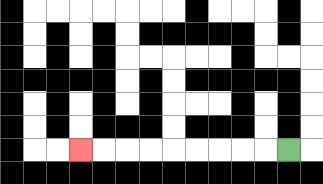{'start': '[12, 6]', 'end': '[3, 6]', 'path_directions': 'L,L,L,L,L,L,L,L,L', 'path_coordinates': '[[12, 6], [11, 6], [10, 6], [9, 6], [8, 6], [7, 6], [6, 6], [5, 6], [4, 6], [3, 6]]'}